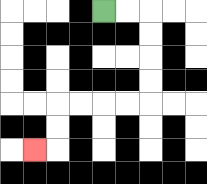{'start': '[4, 0]', 'end': '[1, 6]', 'path_directions': 'R,R,D,D,D,D,L,L,L,L,D,D,L', 'path_coordinates': '[[4, 0], [5, 0], [6, 0], [6, 1], [6, 2], [6, 3], [6, 4], [5, 4], [4, 4], [3, 4], [2, 4], [2, 5], [2, 6], [1, 6]]'}